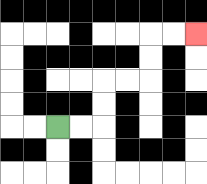{'start': '[2, 5]', 'end': '[8, 1]', 'path_directions': 'R,R,U,U,R,R,U,U,R,R', 'path_coordinates': '[[2, 5], [3, 5], [4, 5], [4, 4], [4, 3], [5, 3], [6, 3], [6, 2], [6, 1], [7, 1], [8, 1]]'}